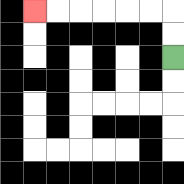{'start': '[7, 2]', 'end': '[1, 0]', 'path_directions': 'U,U,L,L,L,L,L,L', 'path_coordinates': '[[7, 2], [7, 1], [7, 0], [6, 0], [5, 0], [4, 0], [3, 0], [2, 0], [1, 0]]'}